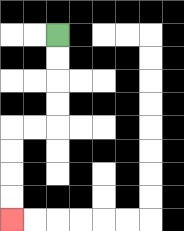{'start': '[2, 1]', 'end': '[0, 9]', 'path_directions': 'D,D,D,D,L,L,D,D,D,D', 'path_coordinates': '[[2, 1], [2, 2], [2, 3], [2, 4], [2, 5], [1, 5], [0, 5], [0, 6], [0, 7], [0, 8], [0, 9]]'}